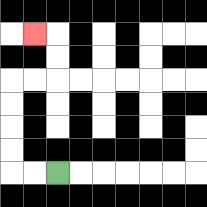{'start': '[2, 7]', 'end': '[1, 1]', 'path_directions': 'L,L,U,U,U,U,R,R,U,U,L', 'path_coordinates': '[[2, 7], [1, 7], [0, 7], [0, 6], [0, 5], [0, 4], [0, 3], [1, 3], [2, 3], [2, 2], [2, 1], [1, 1]]'}